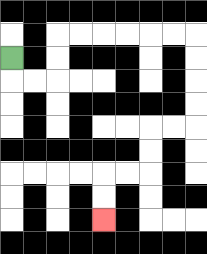{'start': '[0, 2]', 'end': '[4, 9]', 'path_directions': 'D,R,R,U,U,R,R,R,R,R,R,D,D,D,D,L,L,D,D,L,L,D,D', 'path_coordinates': '[[0, 2], [0, 3], [1, 3], [2, 3], [2, 2], [2, 1], [3, 1], [4, 1], [5, 1], [6, 1], [7, 1], [8, 1], [8, 2], [8, 3], [8, 4], [8, 5], [7, 5], [6, 5], [6, 6], [6, 7], [5, 7], [4, 7], [4, 8], [4, 9]]'}